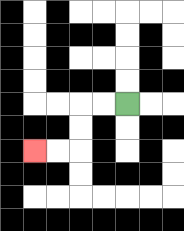{'start': '[5, 4]', 'end': '[1, 6]', 'path_directions': 'L,L,D,D,L,L', 'path_coordinates': '[[5, 4], [4, 4], [3, 4], [3, 5], [3, 6], [2, 6], [1, 6]]'}